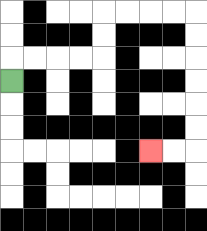{'start': '[0, 3]', 'end': '[6, 6]', 'path_directions': 'U,R,R,R,R,U,U,R,R,R,R,D,D,D,D,D,D,L,L', 'path_coordinates': '[[0, 3], [0, 2], [1, 2], [2, 2], [3, 2], [4, 2], [4, 1], [4, 0], [5, 0], [6, 0], [7, 0], [8, 0], [8, 1], [8, 2], [8, 3], [8, 4], [8, 5], [8, 6], [7, 6], [6, 6]]'}